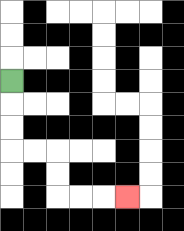{'start': '[0, 3]', 'end': '[5, 8]', 'path_directions': 'D,D,D,R,R,D,D,R,R,R', 'path_coordinates': '[[0, 3], [0, 4], [0, 5], [0, 6], [1, 6], [2, 6], [2, 7], [2, 8], [3, 8], [4, 8], [5, 8]]'}